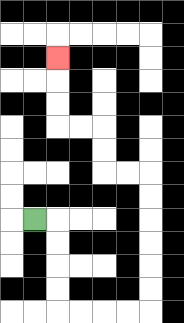{'start': '[1, 9]', 'end': '[2, 2]', 'path_directions': 'R,D,D,D,D,R,R,R,R,U,U,U,U,U,U,L,L,U,U,L,L,U,U,U', 'path_coordinates': '[[1, 9], [2, 9], [2, 10], [2, 11], [2, 12], [2, 13], [3, 13], [4, 13], [5, 13], [6, 13], [6, 12], [6, 11], [6, 10], [6, 9], [6, 8], [6, 7], [5, 7], [4, 7], [4, 6], [4, 5], [3, 5], [2, 5], [2, 4], [2, 3], [2, 2]]'}